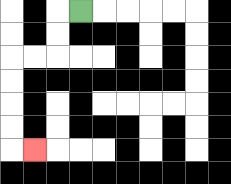{'start': '[3, 0]', 'end': '[1, 6]', 'path_directions': 'L,D,D,L,L,D,D,D,D,R', 'path_coordinates': '[[3, 0], [2, 0], [2, 1], [2, 2], [1, 2], [0, 2], [0, 3], [0, 4], [0, 5], [0, 6], [1, 6]]'}